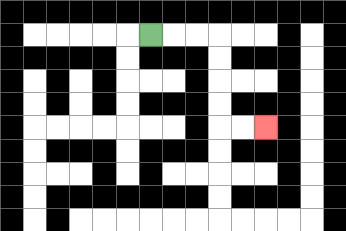{'start': '[6, 1]', 'end': '[11, 5]', 'path_directions': 'R,R,R,D,D,D,D,R,R', 'path_coordinates': '[[6, 1], [7, 1], [8, 1], [9, 1], [9, 2], [9, 3], [9, 4], [9, 5], [10, 5], [11, 5]]'}